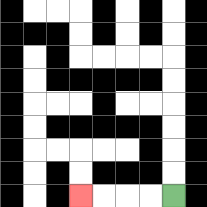{'start': '[7, 8]', 'end': '[3, 8]', 'path_directions': 'L,L,L,L', 'path_coordinates': '[[7, 8], [6, 8], [5, 8], [4, 8], [3, 8]]'}